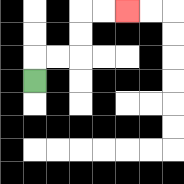{'start': '[1, 3]', 'end': '[5, 0]', 'path_directions': 'U,R,R,U,U,R,R', 'path_coordinates': '[[1, 3], [1, 2], [2, 2], [3, 2], [3, 1], [3, 0], [4, 0], [5, 0]]'}